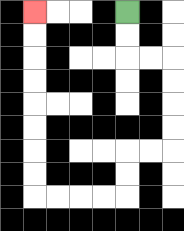{'start': '[5, 0]', 'end': '[1, 0]', 'path_directions': 'D,D,R,R,D,D,D,D,L,L,D,D,L,L,L,L,U,U,U,U,U,U,U,U', 'path_coordinates': '[[5, 0], [5, 1], [5, 2], [6, 2], [7, 2], [7, 3], [7, 4], [7, 5], [7, 6], [6, 6], [5, 6], [5, 7], [5, 8], [4, 8], [3, 8], [2, 8], [1, 8], [1, 7], [1, 6], [1, 5], [1, 4], [1, 3], [1, 2], [1, 1], [1, 0]]'}